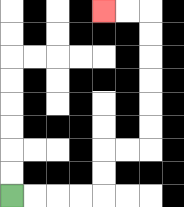{'start': '[0, 8]', 'end': '[4, 0]', 'path_directions': 'R,R,R,R,U,U,R,R,U,U,U,U,U,U,L,L', 'path_coordinates': '[[0, 8], [1, 8], [2, 8], [3, 8], [4, 8], [4, 7], [4, 6], [5, 6], [6, 6], [6, 5], [6, 4], [6, 3], [6, 2], [6, 1], [6, 0], [5, 0], [4, 0]]'}